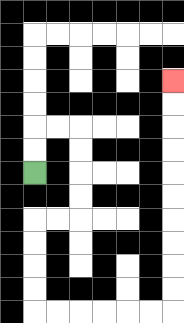{'start': '[1, 7]', 'end': '[7, 3]', 'path_directions': 'U,U,R,R,D,D,D,D,L,L,D,D,D,D,R,R,R,R,R,R,U,U,U,U,U,U,U,U,U,U', 'path_coordinates': '[[1, 7], [1, 6], [1, 5], [2, 5], [3, 5], [3, 6], [3, 7], [3, 8], [3, 9], [2, 9], [1, 9], [1, 10], [1, 11], [1, 12], [1, 13], [2, 13], [3, 13], [4, 13], [5, 13], [6, 13], [7, 13], [7, 12], [7, 11], [7, 10], [7, 9], [7, 8], [7, 7], [7, 6], [7, 5], [7, 4], [7, 3]]'}